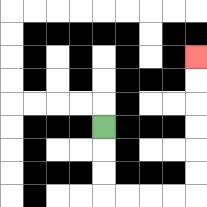{'start': '[4, 5]', 'end': '[8, 2]', 'path_directions': 'D,D,D,R,R,R,R,U,U,U,U,U,U', 'path_coordinates': '[[4, 5], [4, 6], [4, 7], [4, 8], [5, 8], [6, 8], [7, 8], [8, 8], [8, 7], [8, 6], [8, 5], [8, 4], [8, 3], [8, 2]]'}